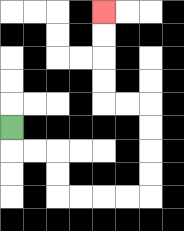{'start': '[0, 5]', 'end': '[4, 0]', 'path_directions': 'D,R,R,D,D,R,R,R,R,U,U,U,U,L,L,U,U,U,U', 'path_coordinates': '[[0, 5], [0, 6], [1, 6], [2, 6], [2, 7], [2, 8], [3, 8], [4, 8], [5, 8], [6, 8], [6, 7], [6, 6], [6, 5], [6, 4], [5, 4], [4, 4], [4, 3], [4, 2], [4, 1], [4, 0]]'}